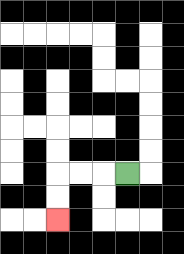{'start': '[5, 7]', 'end': '[2, 9]', 'path_directions': 'L,L,L,D,D', 'path_coordinates': '[[5, 7], [4, 7], [3, 7], [2, 7], [2, 8], [2, 9]]'}